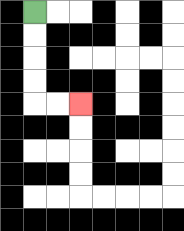{'start': '[1, 0]', 'end': '[3, 4]', 'path_directions': 'D,D,D,D,R,R', 'path_coordinates': '[[1, 0], [1, 1], [1, 2], [1, 3], [1, 4], [2, 4], [3, 4]]'}